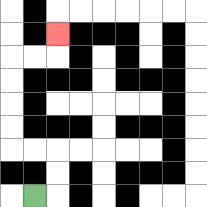{'start': '[1, 8]', 'end': '[2, 1]', 'path_directions': 'R,U,U,L,L,U,U,U,U,R,R,U', 'path_coordinates': '[[1, 8], [2, 8], [2, 7], [2, 6], [1, 6], [0, 6], [0, 5], [0, 4], [0, 3], [0, 2], [1, 2], [2, 2], [2, 1]]'}